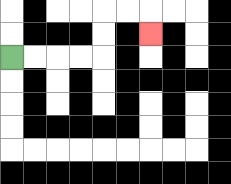{'start': '[0, 2]', 'end': '[6, 1]', 'path_directions': 'R,R,R,R,U,U,R,R,D', 'path_coordinates': '[[0, 2], [1, 2], [2, 2], [3, 2], [4, 2], [4, 1], [4, 0], [5, 0], [6, 0], [6, 1]]'}